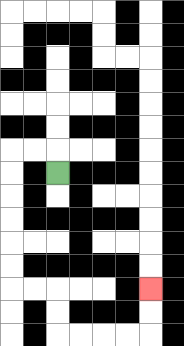{'start': '[2, 7]', 'end': '[6, 12]', 'path_directions': 'U,L,L,D,D,D,D,D,D,R,R,D,D,R,R,R,R,U,U', 'path_coordinates': '[[2, 7], [2, 6], [1, 6], [0, 6], [0, 7], [0, 8], [0, 9], [0, 10], [0, 11], [0, 12], [1, 12], [2, 12], [2, 13], [2, 14], [3, 14], [4, 14], [5, 14], [6, 14], [6, 13], [6, 12]]'}